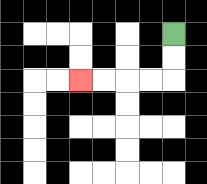{'start': '[7, 1]', 'end': '[3, 3]', 'path_directions': 'D,D,L,L,L,L', 'path_coordinates': '[[7, 1], [7, 2], [7, 3], [6, 3], [5, 3], [4, 3], [3, 3]]'}